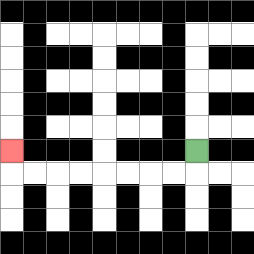{'start': '[8, 6]', 'end': '[0, 6]', 'path_directions': 'D,L,L,L,L,L,L,L,L,U', 'path_coordinates': '[[8, 6], [8, 7], [7, 7], [6, 7], [5, 7], [4, 7], [3, 7], [2, 7], [1, 7], [0, 7], [0, 6]]'}